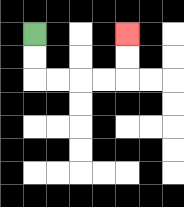{'start': '[1, 1]', 'end': '[5, 1]', 'path_directions': 'D,D,R,R,R,R,U,U', 'path_coordinates': '[[1, 1], [1, 2], [1, 3], [2, 3], [3, 3], [4, 3], [5, 3], [5, 2], [5, 1]]'}